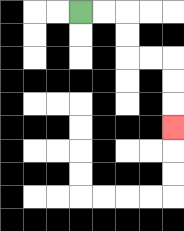{'start': '[3, 0]', 'end': '[7, 5]', 'path_directions': 'R,R,D,D,R,R,D,D,D', 'path_coordinates': '[[3, 0], [4, 0], [5, 0], [5, 1], [5, 2], [6, 2], [7, 2], [7, 3], [7, 4], [7, 5]]'}